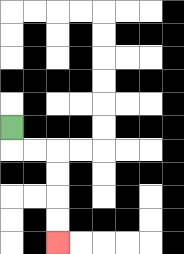{'start': '[0, 5]', 'end': '[2, 10]', 'path_directions': 'D,R,R,D,D,D,D', 'path_coordinates': '[[0, 5], [0, 6], [1, 6], [2, 6], [2, 7], [2, 8], [2, 9], [2, 10]]'}